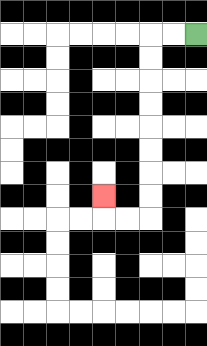{'start': '[8, 1]', 'end': '[4, 8]', 'path_directions': 'L,L,D,D,D,D,D,D,D,D,L,L,U', 'path_coordinates': '[[8, 1], [7, 1], [6, 1], [6, 2], [6, 3], [6, 4], [6, 5], [6, 6], [6, 7], [6, 8], [6, 9], [5, 9], [4, 9], [4, 8]]'}